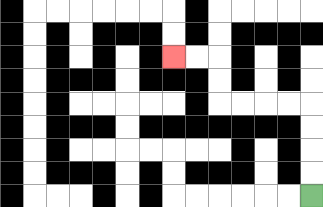{'start': '[13, 8]', 'end': '[7, 2]', 'path_directions': 'U,U,U,U,L,L,L,L,U,U,L,L', 'path_coordinates': '[[13, 8], [13, 7], [13, 6], [13, 5], [13, 4], [12, 4], [11, 4], [10, 4], [9, 4], [9, 3], [9, 2], [8, 2], [7, 2]]'}